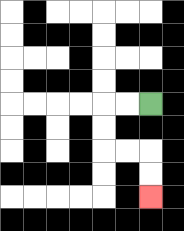{'start': '[6, 4]', 'end': '[6, 8]', 'path_directions': 'L,L,D,D,R,R,D,D', 'path_coordinates': '[[6, 4], [5, 4], [4, 4], [4, 5], [4, 6], [5, 6], [6, 6], [6, 7], [6, 8]]'}